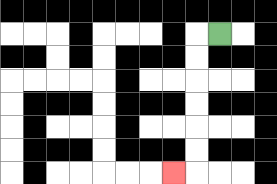{'start': '[9, 1]', 'end': '[7, 7]', 'path_directions': 'L,D,D,D,D,D,D,L', 'path_coordinates': '[[9, 1], [8, 1], [8, 2], [8, 3], [8, 4], [8, 5], [8, 6], [8, 7], [7, 7]]'}